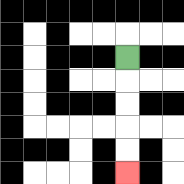{'start': '[5, 2]', 'end': '[5, 7]', 'path_directions': 'D,D,D,D,D', 'path_coordinates': '[[5, 2], [5, 3], [5, 4], [5, 5], [5, 6], [5, 7]]'}